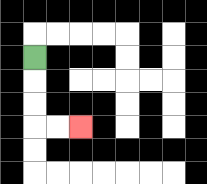{'start': '[1, 2]', 'end': '[3, 5]', 'path_directions': 'D,D,D,R,R', 'path_coordinates': '[[1, 2], [1, 3], [1, 4], [1, 5], [2, 5], [3, 5]]'}